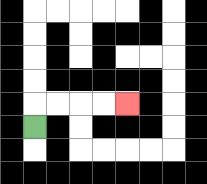{'start': '[1, 5]', 'end': '[5, 4]', 'path_directions': 'U,R,R,R,R', 'path_coordinates': '[[1, 5], [1, 4], [2, 4], [3, 4], [4, 4], [5, 4]]'}